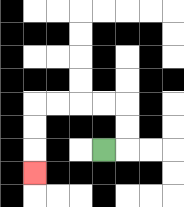{'start': '[4, 6]', 'end': '[1, 7]', 'path_directions': 'R,U,U,L,L,L,L,D,D,D', 'path_coordinates': '[[4, 6], [5, 6], [5, 5], [5, 4], [4, 4], [3, 4], [2, 4], [1, 4], [1, 5], [1, 6], [1, 7]]'}